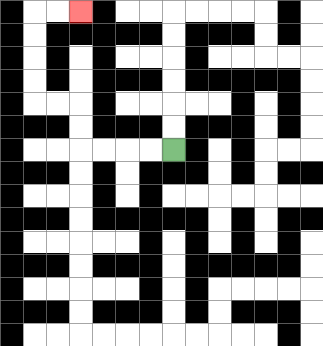{'start': '[7, 6]', 'end': '[3, 0]', 'path_directions': 'L,L,L,L,U,U,L,L,U,U,U,U,R,R', 'path_coordinates': '[[7, 6], [6, 6], [5, 6], [4, 6], [3, 6], [3, 5], [3, 4], [2, 4], [1, 4], [1, 3], [1, 2], [1, 1], [1, 0], [2, 0], [3, 0]]'}